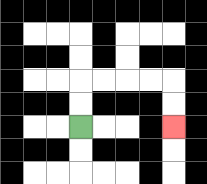{'start': '[3, 5]', 'end': '[7, 5]', 'path_directions': 'U,U,R,R,R,R,D,D', 'path_coordinates': '[[3, 5], [3, 4], [3, 3], [4, 3], [5, 3], [6, 3], [7, 3], [7, 4], [7, 5]]'}